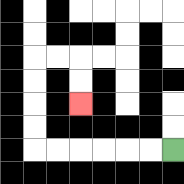{'start': '[7, 6]', 'end': '[3, 4]', 'path_directions': 'L,L,L,L,L,L,U,U,U,U,R,R,D,D', 'path_coordinates': '[[7, 6], [6, 6], [5, 6], [4, 6], [3, 6], [2, 6], [1, 6], [1, 5], [1, 4], [1, 3], [1, 2], [2, 2], [3, 2], [3, 3], [3, 4]]'}